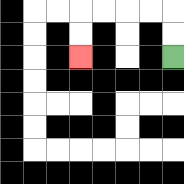{'start': '[7, 2]', 'end': '[3, 2]', 'path_directions': 'U,U,L,L,L,L,D,D', 'path_coordinates': '[[7, 2], [7, 1], [7, 0], [6, 0], [5, 0], [4, 0], [3, 0], [3, 1], [3, 2]]'}